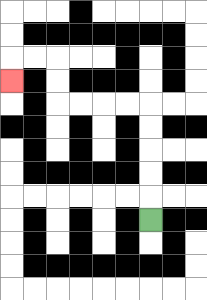{'start': '[6, 9]', 'end': '[0, 3]', 'path_directions': 'U,U,U,U,U,L,L,L,L,U,U,L,L,D', 'path_coordinates': '[[6, 9], [6, 8], [6, 7], [6, 6], [6, 5], [6, 4], [5, 4], [4, 4], [3, 4], [2, 4], [2, 3], [2, 2], [1, 2], [0, 2], [0, 3]]'}